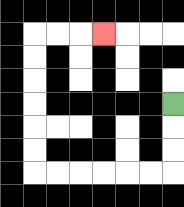{'start': '[7, 4]', 'end': '[4, 1]', 'path_directions': 'D,D,D,L,L,L,L,L,L,U,U,U,U,U,U,R,R,R', 'path_coordinates': '[[7, 4], [7, 5], [7, 6], [7, 7], [6, 7], [5, 7], [4, 7], [3, 7], [2, 7], [1, 7], [1, 6], [1, 5], [1, 4], [1, 3], [1, 2], [1, 1], [2, 1], [3, 1], [4, 1]]'}